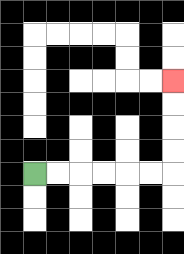{'start': '[1, 7]', 'end': '[7, 3]', 'path_directions': 'R,R,R,R,R,R,U,U,U,U', 'path_coordinates': '[[1, 7], [2, 7], [3, 7], [4, 7], [5, 7], [6, 7], [7, 7], [7, 6], [7, 5], [7, 4], [7, 3]]'}